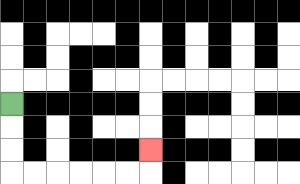{'start': '[0, 4]', 'end': '[6, 6]', 'path_directions': 'D,D,D,R,R,R,R,R,R,U', 'path_coordinates': '[[0, 4], [0, 5], [0, 6], [0, 7], [1, 7], [2, 7], [3, 7], [4, 7], [5, 7], [6, 7], [6, 6]]'}